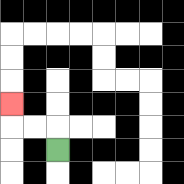{'start': '[2, 6]', 'end': '[0, 4]', 'path_directions': 'U,L,L,U', 'path_coordinates': '[[2, 6], [2, 5], [1, 5], [0, 5], [0, 4]]'}